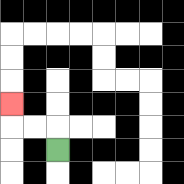{'start': '[2, 6]', 'end': '[0, 4]', 'path_directions': 'U,L,L,U', 'path_coordinates': '[[2, 6], [2, 5], [1, 5], [0, 5], [0, 4]]'}